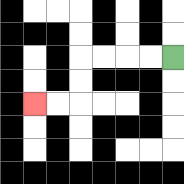{'start': '[7, 2]', 'end': '[1, 4]', 'path_directions': 'L,L,L,L,D,D,L,L', 'path_coordinates': '[[7, 2], [6, 2], [5, 2], [4, 2], [3, 2], [3, 3], [3, 4], [2, 4], [1, 4]]'}